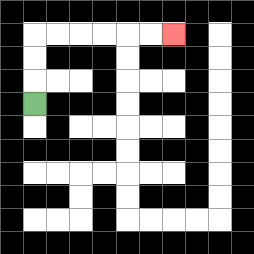{'start': '[1, 4]', 'end': '[7, 1]', 'path_directions': 'U,U,U,R,R,R,R,R,R', 'path_coordinates': '[[1, 4], [1, 3], [1, 2], [1, 1], [2, 1], [3, 1], [4, 1], [5, 1], [6, 1], [7, 1]]'}